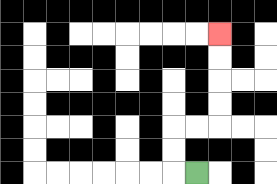{'start': '[8, 7]', 'end': '[9, 1]', 'path_directions': 'L,U,U,R,R,U,U,U,U', 'path_coordinates': '[[8, 7], [7, 7], [7, 6], [7, 5], [8, 5], [9, 5], [9, 4], [9, 3], [9, 2], [9, 1]]'}